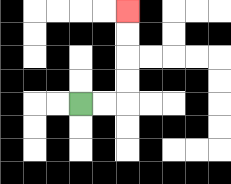{'start': '[3, 4]', 'end': '[5, 0]', 'path_directions': 'R,R,U,U,U,U', 'path_coordinates': '[[3, 4], [4, 4], [5, 4], [5, 3], [5, 2], [5, 1], [5, 0]]'}